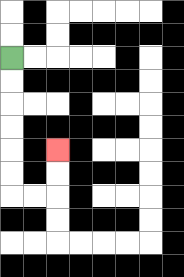{'start': '[0, 2]', 'end': '[2, 6]', 'path_directions': 'D,D,D,D,D,D,R,R,U,U', 'path_coordinates': '[[0, 2], [0, 3], [0, 4], [0, 5], [0, 6], [0, 7], [0, 8], [1, 8], [2, 8], [2, 7], [2, 6]]'}